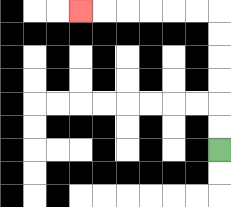{'start': '[9, 6]', 'end': '[3, 0]', 'path_directions': 'U,U,U,U,U,U,L,L,L,L,L,L', 'path_coordinates': '[[9, 6], [9, 5], [9, 4], [9, 3], [9, 2], [9, 1], [9, 0], [8, 0], [7, 0], [6, 0], [5, 0], [4, 0], [3, 0]]'}